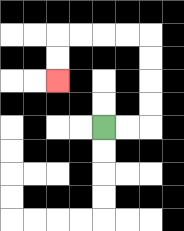{'start': '[4, 5]', 'end': '[2, 3]', 'path_directions': 'R,R,U,U,U,U,L,L,L,L,D,D', 'path_coordinates': '[[4, 5], [5, 5], [6, 5], [6, 4], [6, 3], [6, 2], [6, 1], [5, 1], [4, 1], [3, 1], [2, 1], [2, 2], [2, 3]]'}